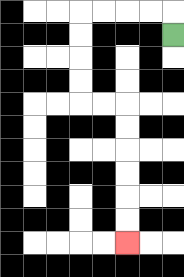{'start': '[7, 1]', 'end': '[5, 10]', 'path_directions': 'U,L,L,L,L,D,D,D,D,R,R,D,D,D,D,D,D', 'path_coordinates': '[[7, 1], [7, 0], [6, 0], [5, 0], [4, 0], [3, 0], [3, 1], [3, 2], [3, 3], [3, 4], [4, 4], [5, 4], [5, 5], [5, 6], [5, 7], [5, 8], [5, 9], [5, 10]]'}